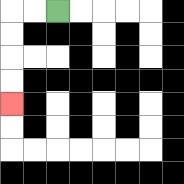{'start': '[2, 0]', 'end': '[0, 4]', 'path_directions': 'L,L,D,D,D,D', 'path_coordinates': '[[2, 0], [1, 0], [0, 0], [0, 1], [0, 2], [0, 3], [0, 4]]'}